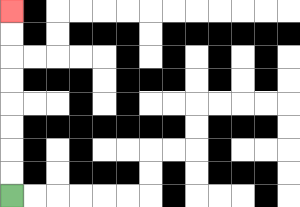{'start': '[0, 8]', 'end': '[0, 0]', 'path_directions': 'U,U,U,U,U,U,U,U', 'path_coordinates': '[[0, 8], [0, 7], [0, 6], [0, 5], [0, 4], [0, 3], [0, 2], [0, 1], [0, 0]]'}